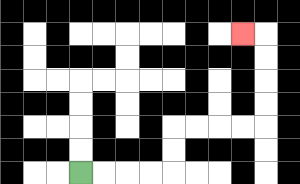{'start': '[3, 7]', 'end': '[10, 1]', 'path_directions': 'R,R,R,R,U,U,R,R,R,R,U,U,U,U,L', 'path_coordinates': '[[3, 7], [4, 7], [5, 7], [6, 7], [7, 7], [7, 6], [7, 5], [8, 5], [9, 5], [10, 5], [11, 5], [11, 4], [11, 3], [11, 2], [11, 1], [10, 1]]'}